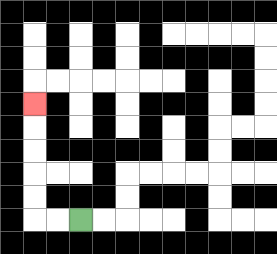{'start': '[3, 9]', 'end': '[1, 4]', 'path_directions': 'L,L,U,U,U,U,U', 'path_coordinates': '[[3, 9], [2, 9], [1, 9], [1, 8], [1, 7], [1, 6], [1, 5], [1, 4]]'}